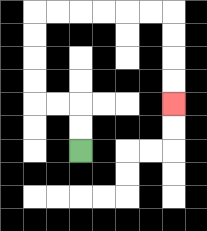{'start': '[3, 6]', 'end': '[7, 4]', 'path_directions': 'U,U,L,L,U,U,U,U,R,R,R,R,R,R,D,D,D,D', 'path_coordinates': '[[3, 6], [3, 5], [3, 4], [2, 4], [1, 4], [1, 3], [1, 2], [1, 1], [1, 0], [2, 0], [3, 0], [4, 0], [5, 0], [6, 0], [7, 0], [7, 1], [7, 2], [7, 3], [7, 4]]'}